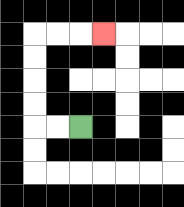{'start': '[3, 5]', 'end': '[4, 1]', 'path_directions': 'L,L,U,U,U,U,R,R,R', 'path_coordinates': '[[3, 5], [2, 5], [1, 5], [1, 4], [1, 3], [1, 2], [1, 1], [2, 1], [3, 1], [4, 1]]'}